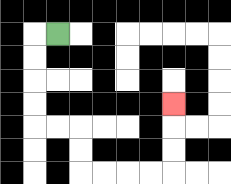{'start': '[2, 1]', 'end': '[7, 4]', 'path_directions': 'L,D,D,D,D,R,R,D,D,R,R,R,R,U,U,U', 'path_coordinates': '[[2, 1], [1, 1], [1, 2], [1, 3], [1, 4], [1, 5], [2, 5], [3, 5], [3, 6], [3, 7], [4, 7], [5, 7], [6, 7], [7, 7], [7, 6], [7, 5], [7, 4]]'}